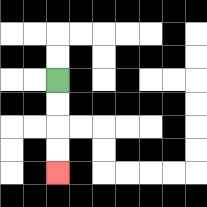{'start': '[2, 3]', 'end': '[2, 7]', 'path_directions': 'D,D,D,D', 'path_coordinates': '[[2, 3], [2, 4], [2, 5], [2, 6], [2, 7]]'}